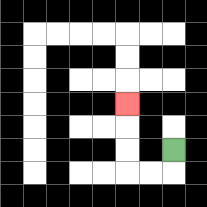{'start': '[7, 6]', 'end': '[5, 4]', 'path_directions': 'D,L,L,U,U,U', 'path_coordinates': '[[7, 6], [7, 7], [6, 7], [5, 7], [5, 6], [5, 5], [5, 4]]'}